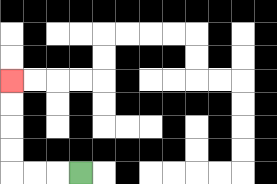{'start': '[3, 7]', 'end': '[0, 3]', 'path_directions': 'L,L,L,U,U,U,U', 'path_coordinates': '[[3, 7], [2, 7], [1, 7], [0, 7], [0, 6], [0, 5], [0, 4], [0, 3]]'}